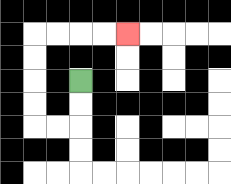{'start': '[3, 3]', 'end': '[5, 1]', 'path_directions': 'D,D,L,L,U,U,U,U,R,R,R,R', 'path_coordinates': '[[3, 3], [3, 4], [3, 5], [2, 5], [1, 5], [1, 4], [1, 3], [1, 2], [1, 1], [2, 1], [3, 1], [4, 1], [5, 1]]'}